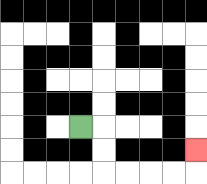{'start': '[3, 5]', 'end': '[8, 6]', 'path_directions': 'R,D,D,R,R,R,R,U', 'path_coordinates': '[[3, 5], [4, 5], [4, 6], [4, 7], [5, 7], [6, 7], [7, 7], [8, 7], [8, 6]]'}